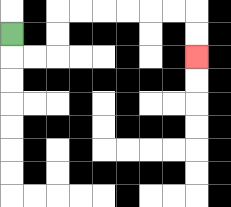{'start': '[0, 1]', 'end': '[8, 2]', 'path_directions': 'D,R,R,U,U,R,R,R,R,R,R,D,D', 'path_coordinates': '[[0, 1], [0, 2], [1, 2], [2, 2], [2, 1], [2, 0], [3, 0], [4, 0], [5, 0], [6, 0], [7, 0], [8, 0], [8, 1], [8, 2]]'}